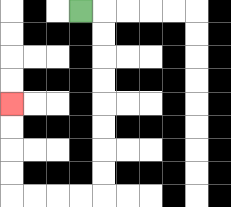{'start': '[3, 0]', 'end': '[0, 4]', 'path_directions': 'R,D,D,D,D,D,D,D,D,L,L,L,L,U,U,U,U', 'path_coordinates': '[[3, 0], [4, 0], [4, 1], [4, 2], [4, 3], [4, 4], [4, 5], [4, 6], [4, 7], [4, 8], [3, 8], [2, 8], [1, 8], [0, 8], [0, 7], [0, 6], [0, 5], [0, 4]]'}